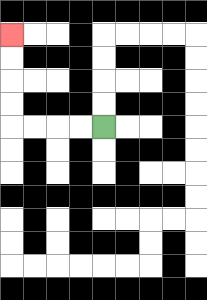{'start': '[4, 5]', 'end': '[0, 1]', 'path_directions': 'L,L,L,L,U,U,U,U', 'path_coordinates': '[[4, 5], [3, 5], [2, 5], [1, 5], [0, 5], [0, 4], [0, 3], [0, 2], [0, 1]]'}